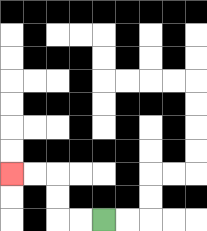{'start': '[4, 9]', 'end': '[0, 7]', 'path_directions': 'L,L,U,U,L,L', 'path_coordinates': '[[4, 9], [3, 9], [2, 9], [2, 8], [2, 7], [1, 7], [0, 7]]'}